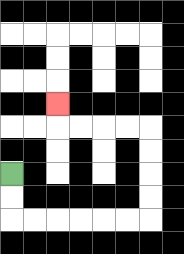{'start': '[0, 7]', 'end': '[2, 4]', 'path_directions': 'D,D,R,R,R,R,R,R,U,U,U,U,L,L,L,L,U', 'path_coordinates': '[[0, 7], [0, 8], [0, 9], [1, 9], [2, 9], [3, 9], [4, 9], [5, 9], [6, 9], [6, 8], [6, 7], [6, 6], [6, 5], [5, 5], [4, 5], [3, 5], [2, 5], [2, 4]]'}